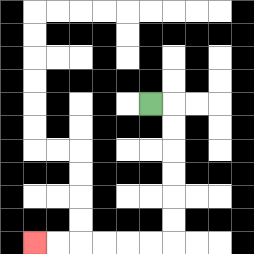{'start': '[6, 4]', 'end': '[1, 10]', 'path_directions': 'R,D,D,D,D,D,D,L,L,L,L,L,L', 'path_coordinates': '[[6, 4], [7, 4], [7, 5], [7, 6], [7, 7], [7, 8], [7, 9], [7, 10], [6, 10], [5, 10], [4, 10], [3, 10], [2, 10], [1, 10]]'}